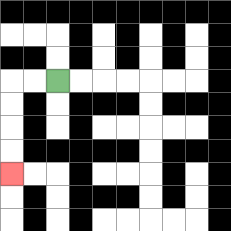{'start': '[2, 3]', 'end': '[0, 7]', 'path_directions': 'L,L,D,D,D,D', 'path_coordinates': '[[2, 3], [1, 3], [0, 3], [0, 4], [0, 5], [0, 6], [0, 7]]'}